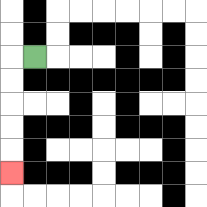{'start': '[1, 2]', 'end': '[0, 7]', 'path_directions': 'L,D,D,D,D,D', 'path_coordinates': '[[1, 2], [0, 2], [0, 3], [0, 4], [0, 5], [0, 6], [0, 7]]'}